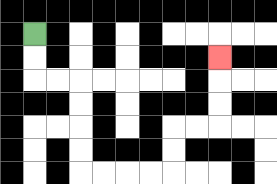{'start': '[1, 1]', 'end': '[9, 2]', 'path_directions': 'D,D,R,R,D,D,D,D,R,R,R,R,U,U,R,R,U,U,U', 'path_coordinates': '[[1, 1], [1, 2], [1, 3], [2, 3], [3, 3], [3, 4], [3, 5], [3, 6], [3, 7], [4, 7], [5, 7], [6, 7], [7, 7], [7, 6], [7, 5], [8, 5], [9, 5], [9, 4], [9, 3], [9, 2]]'}